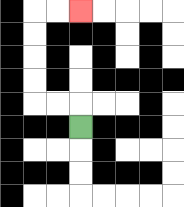{'start': '[3, 5]', 'end': '[3, 0]', 'path_directions': 'U,L,L,U,U,U,U,R,R', 'path_coordinates': '[[3, 5], [3, 4], [2, 4], [1, 4], [1, 3], [1, 2], [1, 1], [1, 0], [2, 0], [3, 0]]'}